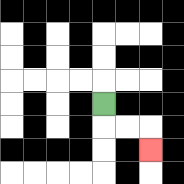{'start': '[4, 4]', 'end': '[6, 6]', 'path_directions': 'D,R,R,D', 'path_coordinates': '[[4, 4], [4, 5], [5, 5], [6, 5], [6, 6]]'}